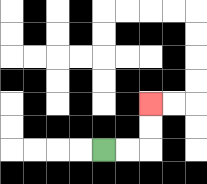{'start': '[4, 6]', 'end': '[6, 4]', 'path_directions': 'R,R,U,U', 'path_coordinates': '[[4, 6], [5, 6], [6, 6], [6, 5], [6, 4]]'}